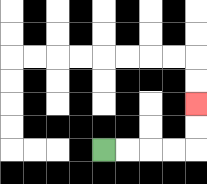{'start': '[4, 6]', 'end': '[8, 4]', 'path_directions': 'R,R,R,R,U,U', 'path_coordinates': '[[4, 6], [5, 6], [6, 6], [7, 6], [8, 6], [8, 5], [8, 4]]'}